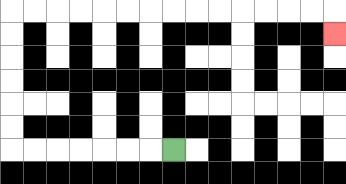{'start': '[7, 6]', 'end': '[14, 1]', 'path_directions': 'L,L,L,L,L,L,L,U,U,U,U,U,U,R,R,R,R,R,R,R,R,R,R,R,R,R,R,D', 'path_coordinates': '[[7, 6], [6, 6], [5, 6], [4, 6], [3, 6], [2, 6], [1, 6], [0, 6], [0, 5], [0, 4], [0, 3], [0, 2], [0, 1], [0, 0], [1, 0], [2, 0], [3, 0], [4, 0], [5, 0], [6, 0], [7, 0], [8, 0], [9, 0], [10, 0], [11, 0], [12, 0], [13, 0], [14, 0], [14, 1]]'}